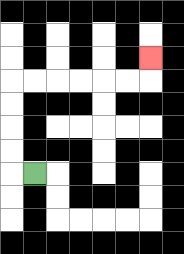{'start': '[1, 7]', 'end': '[6, 2]', 'path_directions': 'L,U,U,U,U,R,R,R,R,R,R,U', 'path_coordinates': '[[1, 7], [0, 7], [0, 6], [0, 5], [0, 4], [0, 3], [1, 3], [2, 3], [3, 3], [4, 3], [5, 3], [6, 3], [6, 2]]'}